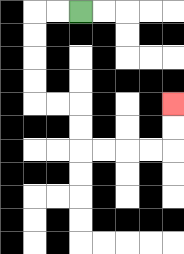{'start': '[3, 0]', 'end': '[7, 4]', 'path_directions': 'L,L,D,D,D,D,R,R,D,D,R,R,R,R,U,U', 'path_coordinates': '[[3, 0], [2, 0], [1, 0], [1, 1], [1, 2], [1, 3], [1, 4], [2, 4], [3, 4], [3, 5], [3, 6], [4, 6], [5, 6], [6, 6], [7, 6], [7, 5], [7, 4]]'}